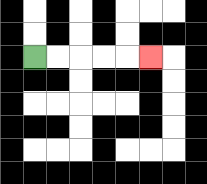{'start': '[1, 2]', 'end': '[6, 2]', 'path_directions': 'R,R,R,R,R', 'path_coordinates': '[[1, 2], [2, 2], [3, 2], [4, 2], [5, 2], [6, 2]]'}